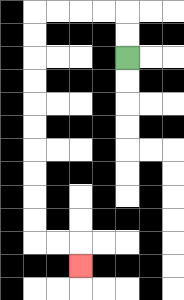{'start': '[5, 2]', 'end': '[3, 11]', 'path_directions': 'U,U,L,L,L,L,D,D,D,D,D,D,D,D,D,D,R,R,D', 'path_coordinates': '[[5, 2], [5, 1], [5, 0], [4, 0], [3, 0], [2, 0], [1, 0], [1, 1], [1, 2], [1, 3], [1, 4], [1, 5], [1, 6], [1, 7], [1, 8], [1, 9], [1, 10], [2, 10], [3, 10], [3, 11]]'}